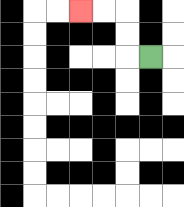{'start': '[6, 2]', 'end': '[3, 0]', 'path_directions': 'L,U,U,L,L', 'path_coordinates': '[[6, 2], [5, 2], [5, 1], [5, 0], [4, 0], [3, 0]]'}